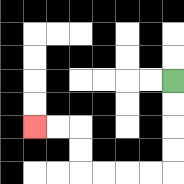{'start': '[7, 3]', 'end': '[1, 5]', 'path_directions': 'D,D,D,D,L,L,L,L,U,U,L,L', 'path_coordinates': '[[7, 3], [7, 4], [7, 5], [7, 6], [7, 7], [6, 7], [5, 7], [4, 7], [3, 7], [3, 6], [3, 5], [2, 5], [1, 5]]'}